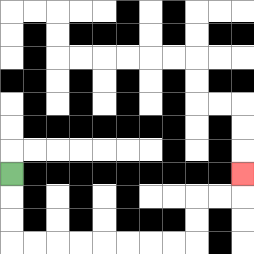{'start': '[0, 7]', 'end': '[10, 7]', 'path_directions': 'D,D,D,R,R,R,R,R,R,R,R,U,U,R,R,U', 'path_coordinates': '[[0, 7], [0, 8], [0, 9], [0, 10], [1, 10], [2, 10], [3, 10], [4, 10], [5, 10], [6, 10], [7, 10], [8, 10], [8, 9], [8, 8], [9, 8], [10, 8], [10, 7]]'}